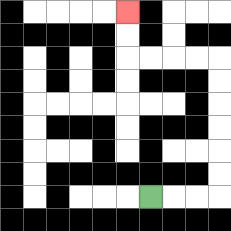{'start': '[6, 8]', 'end': '[5, 0]', 'path_directions': 'R,R,R,U,U,U,U,U,U,L,L,L,L,U,U', 'path_coordinates': '[[6, 8], [7, 8], [8, 8], [9, 8], [9, 7], [9, 6], [9, 5], [9, 4], [9, 3], [9, 2], [8, 2], [7, 2], [6, 2], [5, 2], [5, 1], [5, 0]]'}